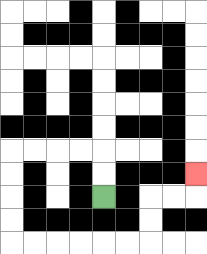{'start': '[4, 8]', 'end': '[8, 7]', 'path_directions': 'U,U,L,L,L,L,D,D,D,D,R,R,R,R,R,R,U,U,R,R,U', 'path_coordinates': '[[4, 8], [4, 7], [4, 6], [3, 6], [2, 6], [1, 6], [0, 6], [0, 7], [0, 8], [0, 9], [0, 10], [1, 10], [2, 10], [3, 10], [4, 10], [5, 10], [6, 10], [6, 9], [6, 8], [7, 8], [8, 8], [8, 7]]'}